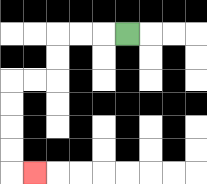{'start': '[5, 1]', 'end': '[1, 7]', 'path_directions': 'L,L,L,D,D,L,L,D,D,D,D,R', 'path_coordinates': '[[5, 1], [4, 1], [3, 1], [2, 1], [2, 2], [2, 3], [1, 3], [0, 3], [0, 4], [0, 5], [0, 6], [0, 7], [1, 7]]'}